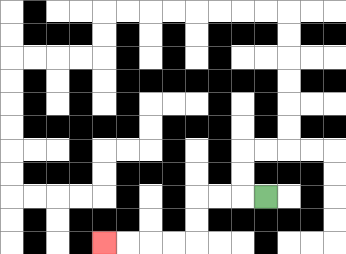{'start': '[11, 8]', 'end': '[4, 10]', 'path_directions': 'L,L,L,D,D,L,L,L,L', 'path_coordinates': '[[11, 8], [10, 8], [9, 8], [8, 8], [8, 9], [8, 10], [7, 10], [6, 10], [5, 10], [4, 10]]'}